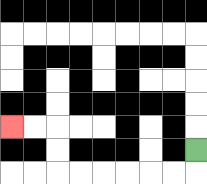{'start': '[8, 6]', 'end': '[0, 5]', 'path_directions': 'D,L,L,L,L,L,L,U,U,L,L', 'path_coordinates': '[[8, 6], [8, 7], [7, 7], [6, 7], [5, 7], [4, 7], [3, 7], [2, 7], [2, 6], [2, 5], [1, 5], [0, 5]]'}